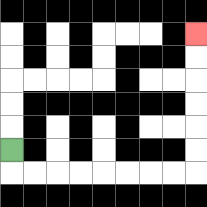{'start': '[0, 6]', 'end': '[8, 1]', 'path_directions': 'D,R,R,R,R,R,R,R,R,U,U,U,U,U,U', 'path_coordinates': '[[0, 6], [0, 7], [1, 7], [2, 7], [3, 7], [4, 7], [5, 7], [6, 7], [7, 7], [8, 7], [8, 6], [8, 5], [8, 4], [8, 3], [8, 2], [8, 1]]'}